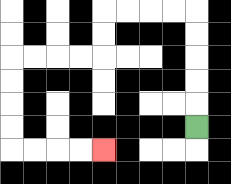{'start': '[8, 5]', 'end': '[4, 6]', 'path_directions': 'U,U,U,U,U,L,L,L,L,D,D,L,L,L,L,D,D,D,D,R,R,R,R', 'path_coordinates': '[[8, 5], [8, 4], [8, 3], [8, 2], [8, 1], [8, 0], [7, 0], [6, 0], [5, 0], [4, 0], [4, 1], [4, 2], [3, 2], [2, 2], [1, 2], [0, 2], [0, 3], [0, 4], [0, 5], [0, 6], [1, 6], [2, 6], [3, 6], [4, 6]]'}